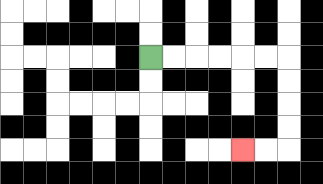{'start': '[6, 2]', 'end': '[10, 6]', 'path_directions': 'R,R,R,R,R,R,D,D,D,D,L,L', 'path_coordinates': '[[6, 2], [7, 2], [8, 2], [9, 2], [10, 2], [11, 2], [12, 2], [12, 3], [12, 4], [12, 5], [12, 6], [11, 6], [10, 6]]'}